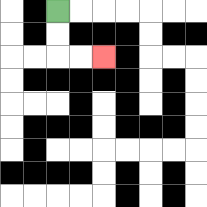{'start': '[2, 0]', 'end': '[4, 2]', 'path_directions': 'D,D,R,R', 'path_coordinates': '[[2, 0], [2, 1], [2, 2], [3, 2], [4, 2]]'}